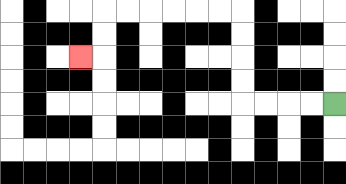{'start': '[14, 4]', 'end': '[3, 2]', 'path_directions': 'L,L,L,L,U,U,U,U,L,L,L,L,L,L,D,D,L', 'path_coordinates': '[[14, 4], [13, 4], [12, 4], [11, 4], [10, 4], [10, 3], [10, 2], [10, 1], [10, 0], [9, 0], [8, 0], [7, 0], [6, 0], [5, 0], [4, 0], [4, 1], [4, 2], [3, 2]]'}